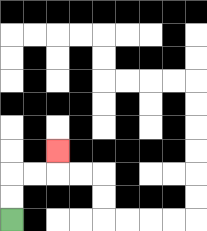{'start': '[0, 9]', 'end': '[2, 6]', 'path_directions': 'U,U,R,R,U', 'path_coordinates': '[[0, 9], [0, 8], [0, 7], [1, 7], [2, 7], [2, 6]]'}